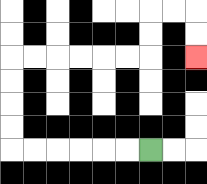{'start': '[6, 6]', 'end': '[8, 2]', 'path_directions': 'L,L,L,L,L,L,U,U,U,U,R,R,R,R,R,R,U,U,R,R,D,D', 'path_coordinates': '[[6, 6], [5, 6], [4, 6], [3, 6], [2, 6], [1, 6], [0, 6], [0, 5], [0, 4], [0, 3], [0, 2], [1, 2], [2, 2], [3, 2], [4, 2], [5, 2], [6, 2], [6, 1], [6, 0], [7, 0], [8, 0], [8, 1], [8, 2]]'}